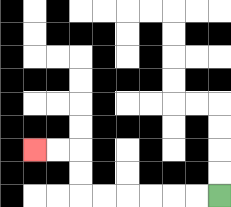{'start': '[9, 8]', 'end': '[1, 6]', 'path_directions': 'L,L,L,L,L,L,U,U,L,L', 'path_coordinates': '[[9, 8], [8, 8], [7, 8], [6, 8], [5, 8], [4, 8], [3, 8], [3, 7], [3, 6], [2, 6], [1, 6]]'}